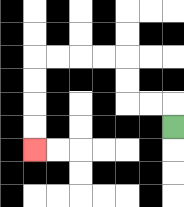{'start': '[7, 5]', 'end': '[1, 6]', 'path_directions': 'U,L,L,U,U,L,L,L,L,D,D,D,D', 'path_coordinates': '[[7, 5], [7, 4], [6, 4], [5, 4], [5, 3], [5, 2], [4, 2], [3, 2], [2, 2], [1, 2], [1, 3], [1, 4], [1, 5], [1, 6]]'}